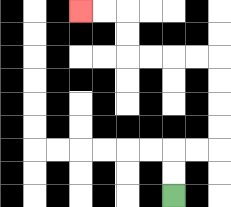{'start': '[7, 8]', 'end': '[3, 0]', 'path_directions': 'U,U,R,R,U,U,U,U,L,L,L,L,U,U,L,L', 'path_coordinates': '[[7, 8], [7, 7], [7, 6], [8, 6], [9, 6], [9, 5], [9, 4], [9, 3], [9, 2], [8, 2], [7, 2], [6, 2], [5, 2], [5, 1], [5, 0], [4, 0], [3, 0]]'}